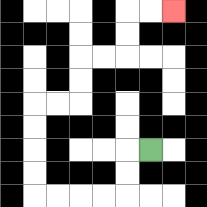{'start': '[6, 6]', 'end': '[7, 0]', 'path_directions': 'L,D,D,L,L,L,L,U,U,U,U,R,R,U,U,R,R,U,U,R,R', 'path_coordinates': '[[6, 6], [5, 6], [5, 7], [5, 8], [4, 8], [3, 8], [2, 8], [1, 8], [1, 7], [1, 6], [1, 5], [1, 4], [2, 4], [3, 4], [3, 3], [3, 2], [4, 2], [5, 2], [5, 1], [5, 0], [6, 0], [7, 0]]'}